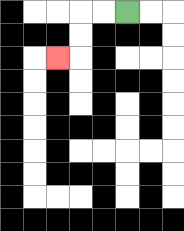{'start': '[5, 0]', 'end': '[2, 2]', 'path_directions': 'L,L,D,D,L', 'path_coordinates': '[[5, 0], [4, 0], [3, 0], [3, 1], [3, 2], [2, 2]]'}